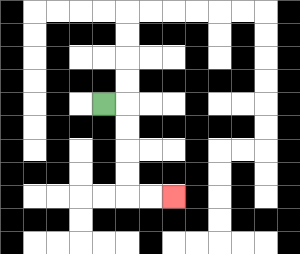{'start': '[4, 4]', 'end': '[7, 8]', 'path_directions': 'R,D,D,D,D,R,R', 'path_coordinates': '[[4, 4], [5, 4], [5, 5], [5, 6], [5, 7], [5, 8], [6, 8], [7, 8]]'}